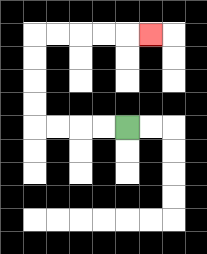{'start': '[5, 5]', 'end': '[6, 1]', 'path_directions': 'L,L,L,L,U,U,U,U,R,R,R,R,R', 'path_coordinates': '[[5, 5], [4, 5], [3, 5], [2, 5], [1, 5], [1, 4], [1, 3], [1, 2], [1, 1], [2, 1], [3, 1], [4, 1], [5, 1], [6, 1]]'}